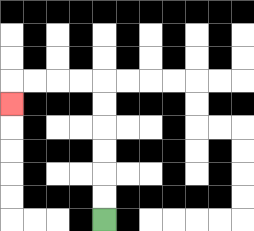{'start': '[4, 9]', 'end': '[0, 4]', 'path_directions': 'U,U,U,U,U,U,L,L,L,L,D', 'path_coordinates': '[[4, 9], [4, 8], [4, 7], [4, 6], [4, 5], [4, 4], [4, 3], [3, 3], [2, 3], [1, 3], [0, 3], [0, 4]]'}